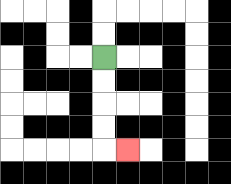{'start': '[4, 2]', 'end': '[5, 6]', 'path_directions': 'D,D,D,D,R', 'path_coordinates': '[[4, 2], [4, 3], [4, 4], [4, 5], [4, 6], [5, 6]]'}